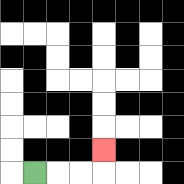{'start': '[1, 7]', 'end': '[4, 6]', 'path_directions': 'R,R,R,U', 'path_coordinates': '[[1, 7], [2, 7], [3, 7], [4, 7], [4, 6]]'}